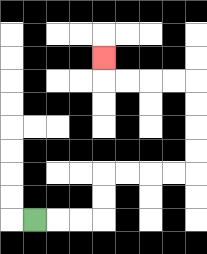{'start': '[1, 9]', 'end': '[4, 2]', 'path_directions': 'R,R,R,U,U,R,R,R,R,U,U,U,U,L,L,L,L,U', 'path_coordinates': '[[1, 9], [2, 9], [3, 9], [4, 9], [4, 8], [4, 7], [5, 7], [6, 7], [7, 7], [8, 7], [8, 6], [8, 5], [8, 4], [8, 3], [7, 3], [6, 3], [5, 3], [4, 3], [4, 2]]'}